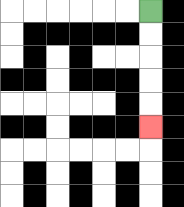{'start': '[6, 0]', 'end': '[6, 5]', 'path_directions': 'D,D,D,D,D', 'path_coordinates': '[[6, 0], [6, 1], [6, 2], [6, 3], [6, 4], [6, 5]]'}